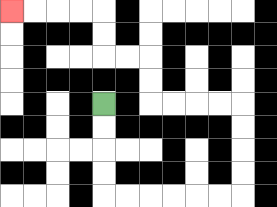{'start': '[4, 4]', 'end': '[0, 0]', 'path_directions': 'D,D,D,D,R,R,R,R,R,R,U,U,U,U,L,L,L,L,U,U,L,L,U,U,L,L,L,L', 'path_coordinates': '[[4, 4], [4, 5], [4, 6], [4, 7], [4, 8], [5, 8], [6, 8], [7, 8], [8, 8], [9, 8], [10, 8], [10, 7], [10, 6], [10, 5], [10, 4], [9, 4], [8, 4], [7, 4], [6, 4], [6, 3], [6, 2], [5, 2], [4, 2], [4, 1], [4, 0], [3, 0], [2, 0], [1, 0], [0, 0]]'}